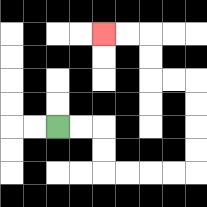{'start': '[2, 5]', 'end': '[4, 1]', 'path_directions': 'R,R,D,D,R,R,R,R,U,U,U,U,L,L,U,U,L,L', 'path_coordinates': '[[2, 5], [3, 5], [4, 5], [4, 6], [4, 7], [5, 7], [6, 7], [7, 7], [8, 7], [8, 6], [8, 5], [8, 4], [8, 3], [7, 3], [6, 3], [6, 2], [6, 1], [5, 1], [4, 1]]'}